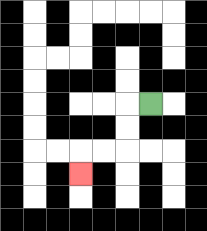{'start': '[6, 4]', 'end': '[3, 7]', 'path_directions': 'L,D,D,L,L,D', 'path_coordinates': '[[6, 4], [5, 4], [5, 5], [5, 6], [4, 6], [3, 6], [3, 7]]'}